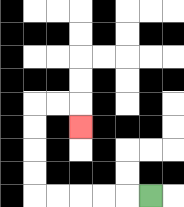{'start': '[6, 8]', 'end': '[3, 5]', 'path_directions': 'L,L,L,L,L,U,U,U,U,R,R,D', 'path_coordinates': '[[6, 8], [5, 8], [4, 8], [3, 8], [2, 8], [1, 8], [1, 7], [1, 6], [1, 5], [1, 4], [2, 4], [3, 4], [3, 5]]'}